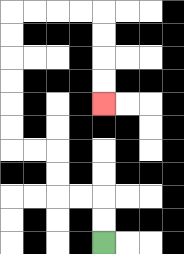{'start': '[4, 10]', 'end': '[4, 4]', 'path_directions': 'U,U,L,L,U,U,L,L,U,U,U,U,U,U,R,R,R,R,D,D,D,D', 'path_coordinates': '[[4, 10], [4, 9], [4, 8], [3, 8], [2, 8], [2, 7], [2, 6], [1, 6], [0, 6], [0, 5], [0, 4], [0, 3], [0, 2], [0, 1], [0, 0], [1, 0], [2, 0], [3, 0], [4, 0], [4, 1], [4, 2], [4, 3], [4, 4]]'}